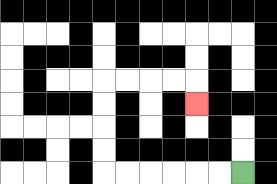{'start': '[10, 7]', 'end': '[8, 4]', 'path_directions': 'L,L,L,L,L,L,U,U,U,U,R,R,R,R,D', 'path_coordinates': '[[10, 7], [9, 7], [8, 7], [7, 7], [6, 7], [5, 7], [4, 7], [4, 6], [4, 5], [4, 4], [4, 3], [5, 3], [6, 3], [7, 3], [8, 3], [8, 4]]'}